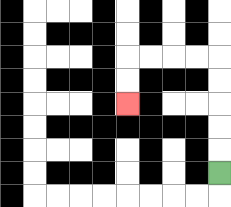{'start': '[9, 7]', 'end': '[5, 4]', 'path_directions': 'U,U,U,U,U,L,L,L,L,D,D', 'path_coordinates': '[[9, 7], [9, 6], [9, 5], [9, 4], [9, 3], [9, 2], [8, 2], [7, 2], [6, 2], [5, 2], [5, 3], [5, 4]]'}